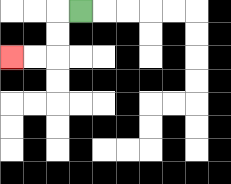{'start': '[3, 0]', 'end': '[0, 2]', 'path_directions': 'L,D,D,L,L', 'path_coordinates': '[[3, 0], [2, 0], [2, 1], [2, 2], [1, 2], [0, 2]]'}